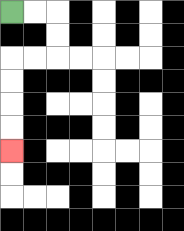{'start': '[0, 0]', 'end': '[0, 6]', 'path_directions': 'R,R,D,D,L,L,D,D,D,D', 'path_coordinates': '[[0, 0], [1, 0], [2, 0], [2, 1], [2, 2], [1, 2], [0, 2], [0, 3], [0, 4], [0, 5], [0, 6]]'}